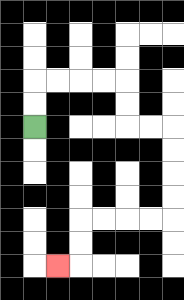{'start': '[1, 5]', 'end': '[2, 11]', 'path_directions': 'U,U,R,R,R,R,D,D,R,R,D,D,D,D,L,L,L,L,D,D,L', 'path_coordinates': '[[1, 5], [1, 4], [1, 3], [2, 3], [3, 3], [4, 3], [5, 3], [5, 4], [5, 5], [6, 5], [7, 5], [7, 6], [7, 7], [7, 8], [7, 9], [6, 9], [5, 9], [4, 9], [3, 9], [3, 10], [3, 11], [2, 11]]'}